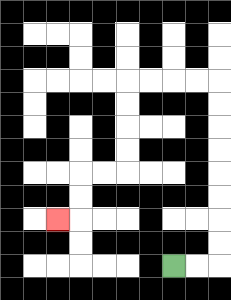{'start': '[7, 11]', 'end': '[2, 9]', 'path_directions': 'R,R,U,U,U,U,U,U,U,U,L,L,L,L,D,D,D,D,L,L,D,D,L', 'path_coordinates': '[[7, 11], [8, 11], [9, 11], [9, 10], [9, 9], [9, 8], [9, 7], [9, 6], [9, 5], [9, 4], [9, 3], [8, 3], [7, 3], [6, 3], [5, 3], [5, 4], [5, 5], [5, 6], [5, 7], [4, 7], [3, 7], [3, 8], [3, 9], [2, 9]]'}